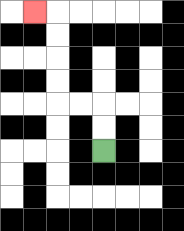{'start': '[4, 6]', 'end': '[1, 0]', 'path_directions': 'U,U,L,L,U,U,U,U,L', 'path_coordinates': '[[4, 6], [4, 5], [4, 4], [3, 4], [2, 4], [2, 3], [2, 2], [2, 1], [2, 0], [1, 0]]'}